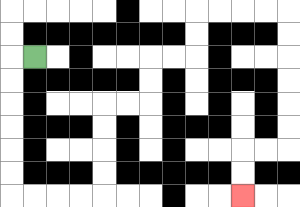{'start': '[1, 2]', 'end': '[10, 8]', 'path_directions': 'L,D,D,D,D,D,D,R,R,R,R,U,U,U,U,R,R,U,U,R,R,U,U,R,R,R,R,D,D,D,D,D,D,L,L,D,D', 'path_coordinates': '[[1, 2], [0, 2], [0, 3], [0, 4], [0, 5], [0, 6], [0, 7], [0, 8], [1, 8], [2, 8], [3, 8], [4, 8], [4, 7], [4, 6], [4, 5], [4, 4], [5, 4], [6, 4], [6, 3], [6, 2], [7, 2], [8, 2], [8, 1], [8, 0], [9, 0], [10, 0], [11, 0], [12, 0], [12, 1], [12, 2], [12, 3], [12, 4], [12, 5], [12, 6], [11, 6], [10, 6], [10, 7], [10, 8]]'}